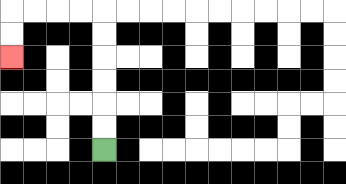{'start': '[4, 6]', 'end': '[0, 2]', 'path_directions': 'U,U,U,U,U,U,L,L,L,L,D,D', 'path_coordinates': '[[4, 6], [4, 5], [4, 4], [4, 3], [4, 2], [4, 1], [4, 0], [3, 0], [2, 0], [1, 0], [0, 0], [0, 1], [0, 2]]'}